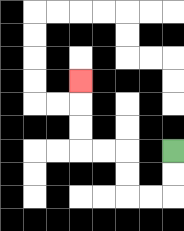{'start': '[7, 6]', 'end': '[3, 3]', 'path_directions': 'D,D,L,L,U,U,L,L,U,U,U', 'path_coordinates': '[[7, 6], [7, 7], [7, 8], [6, 8], [5, 8], [5, 7], [5, 6], [4, 6], [3, 6], [3, 5], [3, 4], [3, 3]]'}